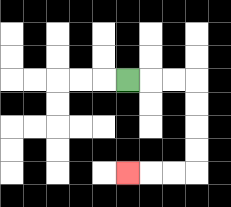{'start': '[5, 3]', 'end': '[5, 7]', 'path_directions': 'R,R,R,D,D,D,D,L,L,L', 'path_coordinates': '[[5, 3], [6, 3], [7, 3], [8, 3], [8, 4], [8, 5], [8, 6], [8, 7], [7, 7], [6, 7], [5, 7]]'}